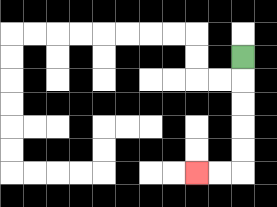{'start': '[10, 2]', 'end': '[8, 7]', 'path_directions': 'D,D,D,D,D,L,L', 'path_coordinates': '[[10, 2], [10, 3], [10, 4], [10, 5], [10, 6], [10, 7], [9, 7], [8, 7]]'}